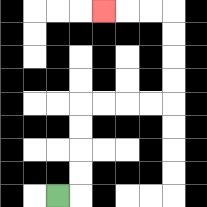{'start': '[2, 8]', 'end': '[4, 0]', 'path_directions': 'R,U,U,U,U,R,R,R,R,U,U,U,U,L,L,L', 'path_coordinates': '[[2, 8], [3, 8], [3, 7], [3, 6], [3, 5], [3, 4], [4, 4], [5, 4], [6, 4], [7, 4], [7, 3], [7, 2], [7, 1], [7, 0], [6, 0], [5, 0], [4, 0]]'}